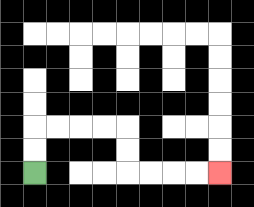{'start': '[1, 7]', 'end': '[9, 7]', 'path_directions': 'U,U,R,R,R,R,D,D,R,R,R,R', 'path_coordinates': '[[1, 7], [1, 6], [1, 5], [2, 5], [3, 5], [4, 5], [5, 5], [5, 6], [5, 7], [6, 7], [7, 7], [8, 7], [9, 7]]'}